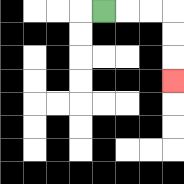{'start': '[4, 0]', 'end': '[7, 3]', 'path_directions': 'R,R,R,D,D,D', 'path_coordinates': '[[4, 0], [5, 0], [6, 0], [7, 0], [7, 1], [7, 2], [7, 3]]'}